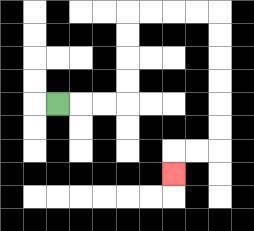{'start': '[2, 4]', 'end': '[7, 7]', 'path_directions': 'R,R,R,U,U,U,U,R,R,R,R,D,D,D,D,D,D,L,L,D', 'path_coordinates': '[[2, 4], [3, 4], [4, 4], [5, 4], [5, 3], [5, 2], [5, 1], [5, 0], [6, 0], [7, 0], [8, 0], [9, 0], [9, 1], [9, 2], [9, 3], [9, 4], [9, 5], [9, 6], [8, 6], [7, 6], [7, 7]]'}